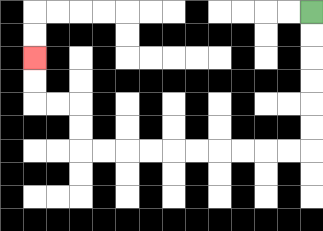{'start': '[13, 0]', 'end': '[1, 2]', 'path_directions': 'D,D,D,D,D,D,L,L,L,L,L,L,L,L,L,L,U,U,L,L,U,U', 'path_coordinates': '[[13, 0], [13, 1], [13, 2], [13, 3], [13, 4], [13, 5], [13, 6], [12, 6], [11, 6], [10, 6], [9, 6], [8, 6], [7, 6], [6, 6], [5, 6], [4, 6], [3, 6], [3, 5], [3, 4], [2, 4], [1, 4], [1, 3], [1, 2]]'}